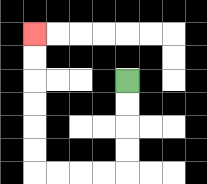{'start': '[5, 3]', 'end': '[1, 1]', 'path_directions': 'D,D,D,D,L,L,L,L,U,U,U,U,U,U', 'path_coordinates': '[[5, 3], [5, 4], [5, 5], [5, 6], [5, 7], [4, 7], [3, 7], [2, 7], [1, 7], [1, 6], [1, 5], [1, 4], [1, 3], [1, 2], [1, 1]]'}